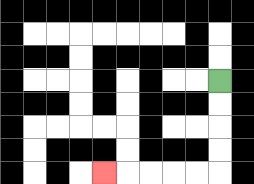{'start': '[9, 3]', 'end': '[4, 7]', 'path_directions': 'D,D,D,D,L,L,L,L,L', 'path_coordinates': '[[9, 3], [9, 4], [9, 5], [9, 6], [9, 7], [8, 7], [7, 7], [6, 7], [5, 7], [4, 7]]'}